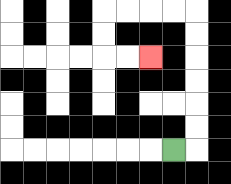{'start': '[7, 6]', 'end': '[6, 2]', 'path_directions': 'R,U,U,U,U,U,U,L,L,L,L,D,D,R,R', 'path_coordinates': '[[7, 6], [8, 6], [8, 5], [8, 4], [8, 3], [8, 2], [8, 1], [8, 0], [7, 0], [6, 0], [5, 0], [4, 0], [4, 1], [4, 2], [5, 2], [6, 2]]'}